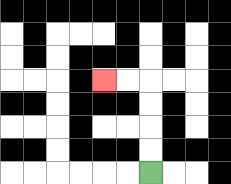{'start': '[6, 7]', 'end': '[4, 3]', 'path_directions': 'U,U,U,U,L,L', 'path_coordinates': '[[6, 7], [6, 6], [6, 5], [6, 4], [6, 3], [5, 3], [4, 3]]'}